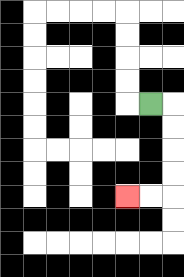{'start': '[6, 4]', 'end': '[5, 8]', 'path_directions': 'R,D,D,D,D,L,L', 'path_coordinates': '[[6, 4], [7, 4], [7, 5], [7, 6], [7, 7], [7, 8], [6, 8], [5, 8]]'}